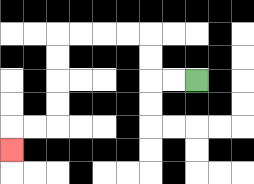{'start': '[8, 3]', 'end': '[0, 6]', 'path_directions': 'L,L,U,U,L,L,L,L,D,D,D,D,L,L,D', 'path_coordinates': '[[8, 3], [7, 3], [6, 3], [6, 2], [6, 1], [5, 1], [4, 1], [3, 1], [2, 1], [2, 2], [2, 3], [2, 4], [2, 5], [1, 5], [0, 5], [0, 6]]'}